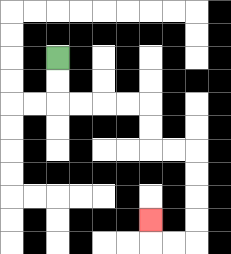{'start': '[2, 2]', 'end': '[6, 9]', 'path_directions': 'D,D,R,R,R,R,D,D,R,R,D,D,D,D,L,L,U', 'path_coordinates': '[[2, 2], [2, 3], [2, 4], [3, 4], [4, 4], [5, 4], [6, 4], [6, 5], [6, 6], [7, 6], [8, 6], [8, 7], [8, 8], [8, 9], [8, 10], [7, 10], [6, 10], [6, 9]]'}